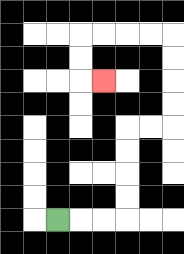{'start': '[2, 9]', 'end': '[4, 3]', 'path_directions': 'R,R,R,U,U,U,U,R,R,U,U,U,U,L,L,L,L,D,D,R', 'path_coordinates': '[[2, 9], [3, 9], [4, 9], [5, 9], [5, 8], [5, 7], [5, 6], [5, 5], [6, 5], [7, 5], [7, 4], [7, 3], [7, 2], [7, 1], [6, 1], [5, 1], [4, 1], [3, 1], [3, 2], [3, 3], [4, 3]]'}